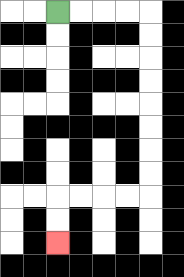{'start': '[2, 0]', 'end': '[2, 10]', 'path_directions': 'R,R,R,R,D,D,D,D,D,D,D,D,L,L,L,L,D,D', 'path_coordinates': '[[2, 0], [3, 0], [4, 0], [5, 0], [6, 0], [6, 1], [6, 2], [6, 3], [6, 4], [6, 5], [6, 6], [6, 7], [6, 8], [5, 8], [4, 8], [3, 8], [2, 8], [2, 9], [2, 10]]'}